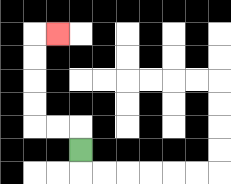{'start': '[3, 6]', 'end': '[2, 1]', 'path_directions': 'U,L,L,U,U,U,U,R', 'path_coordinates': '[[3, 6], [3, 5], [2, 5], [1, 5], [1, 4], [1, 3], [1, 2], [1, 1], [2, 1]]'}